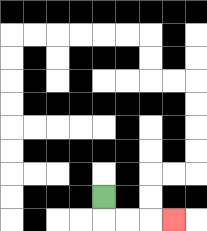{'start': '[4, 8]', 'end': '[7, 9]', 'path_directions': 'D,R,R,R', 'path_coordinates': '[[4, 8], [4, 9], [5, 9], [6, 9], [7, 9]]'}